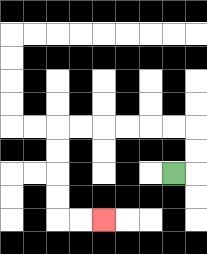{'start': '[7, 7]', 'end': '[4, 9]', 'path_directions': 'R,U,U,L,L,L,L,L,L,D,D,D,D,R,R', 'path_coordinates': '[[7, 7], [8, 7], [8, 6], [8, 5], [7, 5], [6, 5], [5, 5], [4, 5], [3, 5], [2, 5], [2, 6], [2, 7], [2, 8], [2, 9], [3, 9], [4, 9]]'}